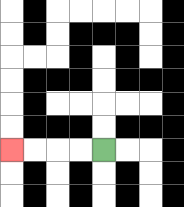{'start': '[4, 6]', 'end': '[0, 6]', 'path_directions': 'L,L,L,L', 'path_coordinates': '[[4, 6], [3, 6], [2, 6], [1, 6], [0, 6]]'}